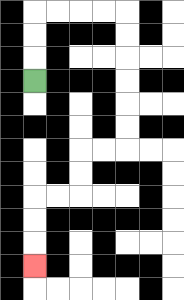{'start': '[1, 3]', 'end': '[1, 11]', 'path_directions': 'U,U,U,R,R,R,R,D,D,D,D,D,D,L,L,D,D,L,L,D,D,D', 'path_coordinates': '[[1, 3], [1, 2], [1, 1], [1, 0], [2, 0], [3, 0], [4, 0], [5, 0], [5, 1], [5, 2], [5, 3], [5, 4], [5, 5], [5, 6], [4, 6], [3, 6], [3, 7], [3, 8], [2, 8], [1, 8], [1, 9], [1, 10], [1, 11]]'}